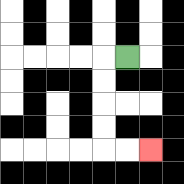{'start': '[5, 2]', 'end': '[6, 6]', 'path_directions': 'L,D,D,D,D,R,R', 'path_coordinates': '[[5, 2], [4, 2], [4, 3], [4, 4], [4, 5], [4, 6], [5, 6], [6, 6]]'}